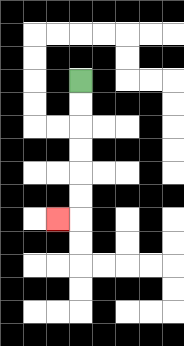{'start': '[3, 3]', 'end': '[2, 9]', 'path_directions': 'D,D,D,D,D,D,L', 'path_coordinates': '[[3, 3], [3, 4], [3, 5], [3, 6], [3, 7], [3, 8], [3, 9], [2, 9]]'}